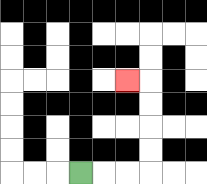{'start': '[3, 7]', 'end': '[5, 3]', 'path_directions': 'R,R,R,U,U,U,U,L', 'path_coordinates': '[[3, 7], [4, 7], [5, 7], [6, 7], [6, 6], [6, 5], [6, 4], [6, 3], [5, 3]]'}